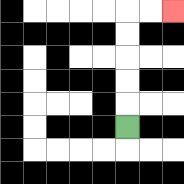{'start': '[5, 5]', 'end': '[7, 0]', 'path_directions': 'U,U,U,U,U,R,R', 'path_coordinates': '[[5, 5], [5, 4], [5, 3], [5, 2], [5, 1], [5, 0], [6, 0], [7, 0]]'}